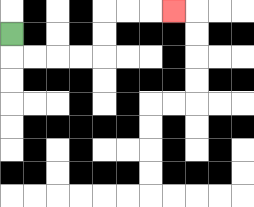{'start': '[0, 1]', 'end': '[7, 0]', 'path_directions': 'D,R,R,R,R,U,U,R,R,R', 'path_coordinates': '[[0, 1], [0, 2], [1, 2], [2, 2], [3, 2], [4, 2], [4, 1], [4, 0], [5, 0], [6, 0], [7, 0]]'}